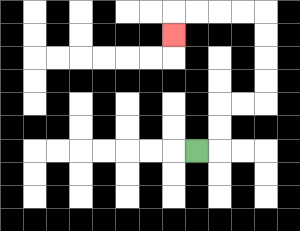{'start': '[8, 6]', 'end': '[7, 1]', 'path_directions': 'R,U,U,R,R,U,U,U,U,L,L,L,L,D', 'path_coordinates': '[[8, 6], [9, 6], [9, 5], [9, 4], [10, 4], [11, 4], [11, 3], [11, 2], [11, 1], [11, 0], [10, 0], [9, 0], [8, 0], [7, 0], [7, 1]]'}